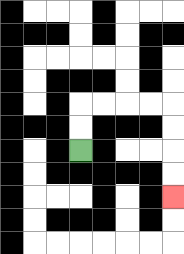{'start': '[3, 6]', 'end': '[7, 8]', 'path_directions': 'U,U,R,R,R,R,D,D,D,D', 'path_coordinates': '[[3, 6], [3, 5], [3, 4], [4, 4], [5, 4], [6, 4], [7, 4], [7, 5], [7, 6], [7, 7], [7, 8]]'}